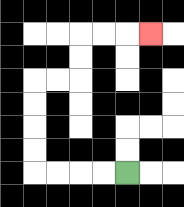{'start': '[5, 7]', 'end': '[6, 1]', 'path_directions': 'L,L,L,L,U,U,U,U,R,R,U,U,R,R,R', 'path_coordinates': '[[5, 7], [4, 7], [3, 7], [2, 7], [1, 7], [1, 6], [1, 5], [1, 4], [1, 3], [2, 3], [3, 3], [3, 2], [3, 1], [4, 1], [5, 1], [6, 1]]'}